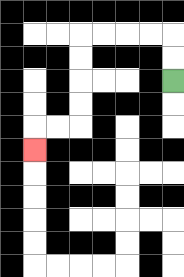{'start': '[7, 3]', 'end': '[1, 6]', 'path_directions': 'U,U,L,L,L,L,D,D,D,D,L,L,D', 'path_coordinates': '[[7, 3], [7, 2], [7, 1], [6, 1], [5, 1], [4, 1], [3, 1], [3, 2], [3, 3], [3, 4], [3, 5], [2, 5], [1, 5], [1, 6]]'}